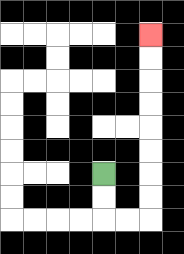{'start': '[4, 7]', 'end': '[6, 1]', 'path_directions': 'D,D,R,R,U,U,U,U,U,U,U,U', 'path_coordinates': '[[4, 7], [4, 8], [4, 9], [5, 9], [6, 9], [6, 8], [6, 7], [6, 6], [6, 5], [6, 4], [6, 3], [6, 2], [6, 1]]'}